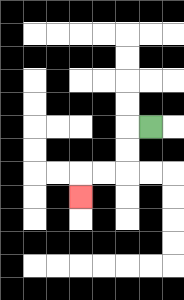{'start': '[6, 5]', 'end': '[3, 8]', 'path_directions': 'L,D,D,L,L,D', 'path_coordinates': '[[6, 5], [5, 5], [5, 6], [5, 7], [4, 7], [3, 7], [3, 8]]'}